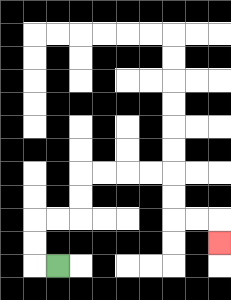{'start': '[2, 11]', 'end': '[9, 10]', 'path_directions': 'L,U,U,R,R,U,U,R,R,R,R,D,D,R,R,D', 'path_coordinates': '[[2, 11], [1, 11], [1, 10], [1, 9], [2, 9], [3, 9], [3, 8], [3, 7], [4, 7], [5, 7], [6, 7], [7, 7], [7, 8], [7, 9], [8, 9], [9, 9], [9, 10]]'}